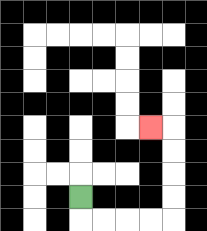{'start': '[3, 8]', 'end': '[6, 5]', 'path_directions': 'D,R,R,R,R,U,U,U,U,L', 'path_coordinates': '[[3, 8], [3, 9], [4, 9], [5, 9], [6, 9], [7, 9], [7, 8], [7, 7], [7, 6], [7, 5], [6, 5]]'}